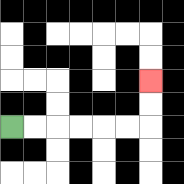{'start': '[0, 5]', 'end': '[6, 3]', 'path_directions': 'R,R,R,R,R,R,U,U', 'path_coordinates': '[[0, 5], [1, 5], [2, 5], [3, 5], [4, 5], [5, 5], [6, 5], [6, 4], [6, 3]]'}